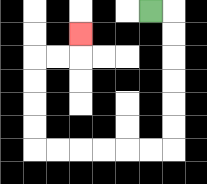{'start': '[6, 0]', 'end': '[3, 1]', 'path_directions': 'R,D,D,D,D,D,D,L,L,L,L,L,L,U,U,U,U,R,R,U', 'path_coordinates': '[[6, 0], [7, 0], [7, 1], [7, 2], [7, 3], [7, 4], [7, 5], [7, 6], [6, 6], [5, 6], [4, 6], [3, 6], [2, 6], [1, 6], [1, 5], [1, 4], [1, 3], [1, 2], [2, 2], [3, 2], [3, 1]]'}